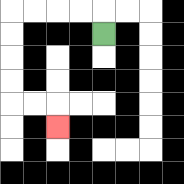{'start': '[4, 1]', 'end': '[2, 5]', 'path_directions': 'U,L,L,L,L,D,D,D,D,R,R,D', 'path_coordinates': '[[4, 1], [4, 0], [3, 0], [2, 0], [1, 0], [0, 0], [0, 1], [0, 2], [0, 3], [0, 4], [1, 4], [2, 4], [2, 5]]'}